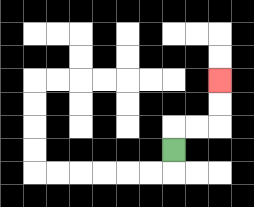{'start': '[7, 6]', 'end': '[9, 3]', 'path_directions': 'U,R,R,U,U', 'path_coordinates': '[[7, 6], [7, 5], [8, 5], [9, 5], [9, 4], [9, 3]]'}